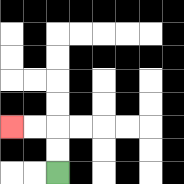{'start': '[2, 7]', 'end': '[0, 5]', 'path_directions': 'U,U,L,L', 'path_coordinates': '[[2, 7], [2, 6], [2, 5], [1, 5], [0, 5]]'}